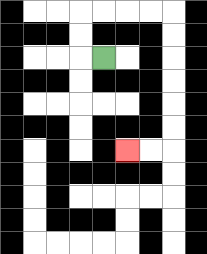{'start': '[4, 2]', 'end': '[5, 6]', 'path_directions': 'L,U,U,R,R,R,R,D,D,D,D,D,D,L,L', 'path_coordinates': '[[4, 2], [3, 2], [3, 1], [3, 0], [4, 0], [5, 0], [6, 0], [7, 0], [7, 1], [7, 2], [7, 3], [7, 4], [7, 5], [7, 6], [6, 6], [5, 6]]'}